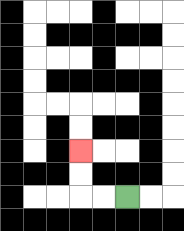{'start': '[5, 8]', 'end': '[3, 6]', 'path_directions': 'L,L,U,U', 'path_coordinates': '[[5, 8], [4, 8], [3, 8], [3, 7], [3, 6]]'}